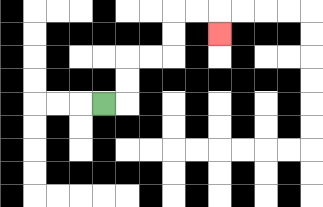{'start': '[4, 4]', 'end': '[9, 1]', 'path_directions': 'R,U,U,R,R,U,U,R,R,D', 'path_coordinates': '[[4, 4], [5, 4], [5, 3], [5, 2], [6, 2], [7, 2], [7, 1], [7, 0], [8, 0], [9, 0], [9, 1]]'}